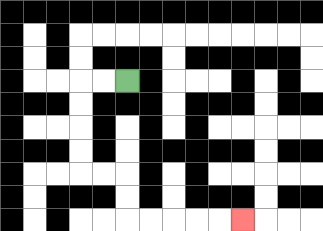{'start': '[5, 3]', 'end': '[10, 9]', 'path_directions': 'L,L,D,D,D,D,R,R,D,D,R,R,R,R,R', 'path_coordinates': '[[5, 3], [4, 3], [3, 3], [3, 4], [3, 5], [3, 6], [3, 7], [4, 7], [5, 7], [5, 8], [5, 9], [6, 9], [7, 9], [8, 9], [9, 9], [10, 9]]'}